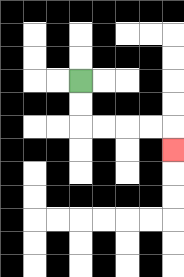{'start': '[3, 3]', 'end': '[7, 6]', 'path_directions': 'D,D,R,R,R,R,D', 'path_coordinates': '[[3, 3], [3, 4], [3, 5], [4, 5], [5, 5], [6, 5], [7, 5], [7, 6]]'}